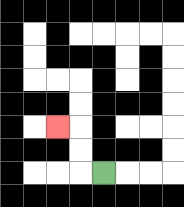{'start': '[4, 7]', 'end': '[2, 5]', 'path_directions': 'L,U,U,L', 'path_coordinates': '[[4, 7], [3, 7], [3, 6], [3, 5], [2, 5]]'}